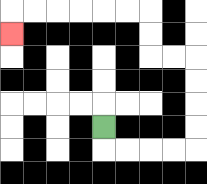{'start': '[4, 5]', 'end': '[0, 1]', 'path_directions': 'D,R,R,R,R,U,U,U,U,L,L,U,U,L,L,L,L,L,L,D', 'path_coordinates': '[[4, 5], [4, 6], [5, 6], [6, 6], [7, 6], [8, 6], [8, 5], [8, 4], [8, 3], [8, 2], [7, 2], [6, 2], [6, 1], [6, 0], [5, 0], [4, 0], [3, 0], [2, 0], [1, 0], [0, 0], [0, 1]]'}